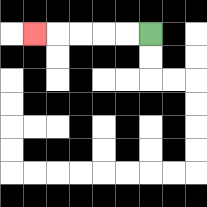{'start': '[6, 1]', 'end': '[1, 1]', 'path_directions': 'L,L,L,L,L', 'path_coordinates': '[[6, 1], [5, 1], [4, 1], [3, 1], [2, 1], [1, 1]]'}